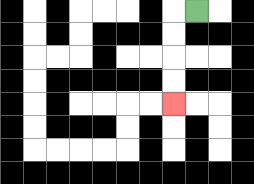{'start': '[8, 0]', 'end': '[7, 4]', 'path_directions': 'L,D,D,D,D', 'path_coordinates': '[[8, 0], [7, 0], [7, 1], [7, 2], [7, 3], [7, 4]]'}